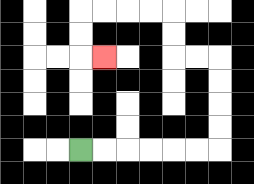{'start': '[3, 6]', 'end': '[4, 2]', 'path_directions': 'R,R,R,R,R,R,U,U,U,U,L,L,U,U,L,L,L,L,D,D,R', 'path_coordinates': '[[3, 6], [4, 6], [5, 6], [6, 6], [7, 6], [8, 6], [9, 6], [9, 5], [9, 4], [9, 3], [9, 2], [8, 2], [7, 2], [7, 1], [7, 0], [6, 0], [5, 0], [4, 0], [3, 0], [3, 1], [3, 2], [4, 2]]'}